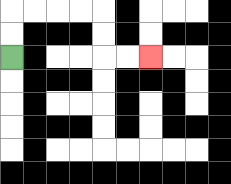{'start': '[0, 2]', 'end': '[6, 2]', 'path_directions': 'U,U,R,R,R,R,D,D,R,R', 'path_coordinates': '[[0, 2], [0, 1], [0, 0], [1, 0], [2, 0], [3, 0], [4, 0], [4, 1], [4, 2], [5, 2], [6, 2]]'}